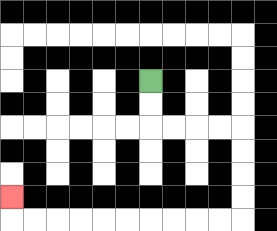{'start': '[6, 3]', 'end': '[0, 8]', 'path_directions': 'D,D,R,R,R,R,D,D,D,D,L,L,L,L,L,L,L,L,L,L,U', 'path_coordinates': '[[6, 3], [6, 4], [6, 5], [7, 5], [8, 5], [9, 5], [10, 5], [10, 6], [10, 7], [10, 8], [10, 9], [9, 9], [8, 9], [7, 9], [6, 9], [5, 9], [4, 9], [3, 9], [2, 9], [1, 9], [0, 9], [0, 8]]'}